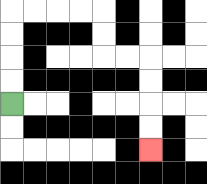{'start': '[0, 4]', 'end': '[6, 6]', 'path_directions': 'U,U,U,U,R,R,R,R,D,D,R,R,D,D,D,D', 'path_coordinates': '[[0, 4], [0, 3], [0, 2], [0, 1], [0, 0], [1, 0], [2, 0], [3, 0], [4, 0], [4, 1], [4, 2], [5, 2], [6, 2], [6, 3], [6, 4], [6, 5], [6, 6]]'}